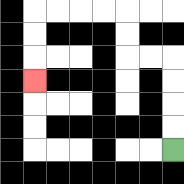{'start': '[7, 6]', 'end': '[1, 3]', 'path_directions': 'U,U,U,U,L,L,U,U,L,L,L,L,D,D,D', 'path_coordinates': '[[7, 6], [7, 5], [7, 4], [7, 3], [7, 2], [6, 2], [5, 2], [5, 1], [5, 0], [4, 0], [3, 0], [2, 0], [1, 0], [1, 1], [1, 2], [1, 3]]'}